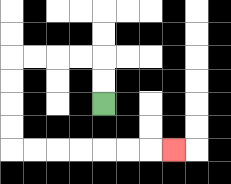{'start': '[4, 4]', 'end': '[7, 6]', 'path_directions': 'U,U,L,L,L,L,D,D,D,D,R,R,R,R,R,R,R', 'path_coordinates': '[[4, 4], [4, 3], [4, 2], [3, 2], [2, 2], [1, 2], [0, 2], [0, 3], [0, 4], [0, 5], [0, 6], [1, 6], [2, 6], [3, 6], [4, 6], [5, 6], [6, 6], [7, 6]]'}